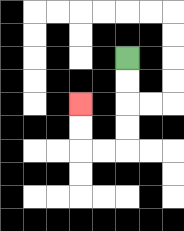{'start': '[5, 2]', 'end': '[3, 4]', 'path_directions': 'D,D,D,D,L,L,U,U', 'path_coordinates': '[[5, 2], [5, 3], [5, 4], [5, 5], [5, 6], [4, 6], [3, 6], [3, 5], [3, 4]]'}